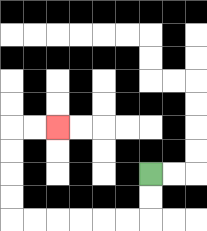{'start': '[6, 7]', 'end': '[2, 5]', 'path_directions': 'D,D,L,L,L,L,L,L,U,U,U,U,R,R', 'path_coordinates': '[[6, 7], [6, 8], [6, 9], [5, 9], [4, 9], [3, 9], [2, 9], [1, 9], [0, 9], [0, 8], [0, 7], [0, 6], [0, 5], [1, 5], [2, 5]]'}